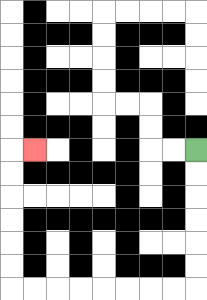{'start': '[8, 6]', 'end': '[1, 6]', 'path_directions': 'D,D,D,D,D,D,L,L,L,L,L,L,L,L,U,U,U,U,U,U,R', 'path_coordinates': '[[8, 6], [8, 7], [8, 8], [8, 9], [8, 10], [8, 11], [8, 12], [7, 12], [6, 12], [5, 12], [4, 12], [3, 12], [2, 12], [1, 12], [0, 12], [0, 11], [0, 10], [0, 9], [0, 8], [0, 7], [0, 6], [1, 6]]'}